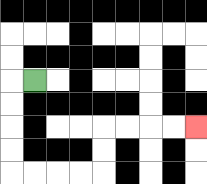{'start': '[1, 3]', 'end': '[8, 5]', 'path_directions': 'L,D,D,D,D,R,R,R,R,U,U,R,R,R,R', 'path_coordinates': '[[1, 3], [0, 3], [0, 4], [0, 5], [0, 6], [0, 7], [1, 7], [2, 7], [3, 7], [4, 7], [4, 6], [4, 5], [5, 5], [6, 5], [7, 5], [8, 5]]'}